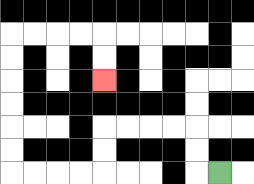{'start': '[9, 7]', 'end': '[4, 3]', 'path_directions': 'L,U,U,L,L,L,L,D,D,L,L,L,L,U,U,U,U,U,U,R,R,R,R,D,D', 'path_coordinates': '[[9, 7], [8, 7], [8, 6], [8, 5], [7, 5], [6, 5], [5, 5], [4, 5], [4, 6], [4, 7], [3, 7], [2, 7], [1, 7], [0, 7], [0, 6], [0, 5], [0, 4], [0, 3], [0, 2], [0, 1], [1, 1], [2, 1], [3, 1], [4, 1], [4, 2], [4, 3]]'}